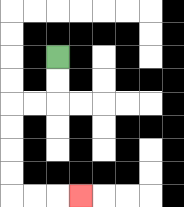{'start': '[2, 2]', 'end': '[3, 8]', 'path_directions': 'D,D,L,L,D,D,D,D,R,R,R', 'path_coordinates': '[[2, 2], [2, 3], [2, 4], [1, 4], [0, 4], [0, 5], [0, 6], [0, 7], [0, 8], [1, 8], [2, 8], [3, 8]]'}